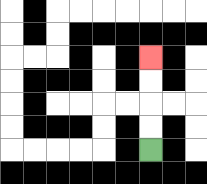{'start': '[6, 6]', 'end': '[6, 2]', 'path_directions': 'U,U,U,U', 'path_coordinates': '[[6, 6], [6, 5], [6, 4], [6, 3], [6, 2]]'}